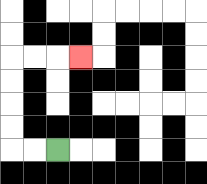{'start': '[2, 6]', 'end': '[3, 2]', 'path_directions': 'L,L,U,U,U,U,R,R,R', 'path_coordinates': '[[2, 6], [1, 6], [0, 6], [0, 5], [0, 4], [0, 3], [0, 2], [1, 2], [2, 2], [3, 2]]'}